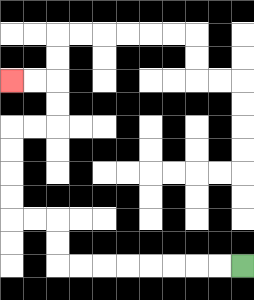{'start': '[10, 11]', 'end': '[0, 3]', 'path_directions': 'L,L,L,L,L,L,L,L,U,U,L,L,U,U,U,U,R,R,U,U,L,L', 'path_coordinates': '[[10, 11], [9, 11], [8, 11], [7, 11], [6, 11], [5, 11], [4, 11], [3, 11], [2, 11], [2, 10], [2, 9], [1, 9], [0, 9], [0, 8], [0, 7], [0, 6], [0, 5], [1, 5], [2, 5], [2, 4], [2, 3], [1, 3], [0, 3]]'}